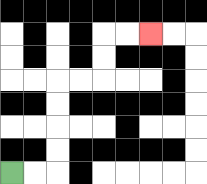{'start': '[0, 7]', 'end': '[6, 1]', 'path_directions': 'R,R,U,U,U,U,R,R,U,U,R,R', 'path_coordinates': '[[0, 7], [1, 7], [2, 7], [2, 6], [2, 5], [2, 4], [2, 3], [3, 3], [4, 3], [4, 2], [4, 1], [5, 1], [6, 1]]'}